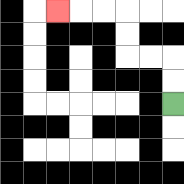{'start': '[7, 4]', 'end': '[2, 0]', 'path_directions': 'U,U,L,L,U,U,L,L,L', 'path_coordinates': '[[7, 4], [7, 3], [7, 2], [6, 2], [5, 2], [5, 1], [5, 0], [4, 0], [3, 0], [2, 0]]'}